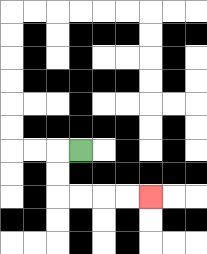{'start': '[3, 6]', 'end': '[6, 8]', 'path_directions': 'L,D,D,R,R,R,R', 'path_coordinates': '[[3, 6], [2, 6], [2, 7], [2, 8], [3, 8], [4, 8], [5, 8], [6, 8]]'}